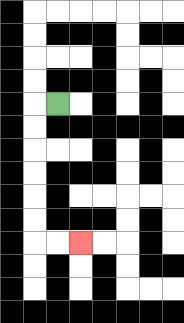{'start': '[2, 4]', 'end': '[3, 10]', 'path_directions': 'L,D,D,D,D,D,D,R,R', 'path_coordinates': '[[2, 4], [1, 4], [1, 5], [1, 6], [1, 7], [1, 8], [1, 9], [1, 10], [2, 10], [3, 10]]'}